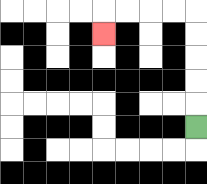{'start': '[8, 5]', 'end': '[4, 1]', 'path_directions': 'U,U,U,U,U,L,L,L,L,D', 'path_coordinates': '[[8, 5], [8, 4], [8, 3], [8, 2], [8, 1], [8, 0], [7, 0], [6, 0], [5, 0], [4, 0], [4, 1]]'}